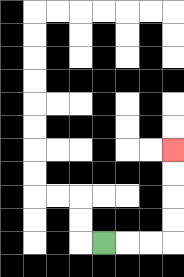{'start': '[4, 10]', 'end': '[7, 6]', 'path_directions': 'R,R,R,U,U,U,U', 'path_coordinates': '[[4, 10], [5, 10], [6, 10], [7, 10], [7, 9], [7, 8], [7, 7], [7, 6]]'}